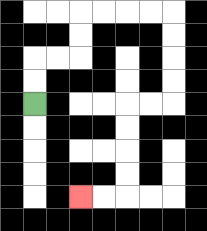{'start': '[1, 4]', 'end': '[3, 8]', 'path_directions': 'U,U,R,R,U,U,R,R,R,R,D,D,D,D,L,L,D,D,D,D,L,L', 'path_coordinates': '[[1, 4], [1, 3], [1, 2], [2, 2], [3, 2], [3, 1], [3, 0], [4, 0], [5, 0], [6, 0], [7, 0], [7, 1], [7, 2], [7, 3], [7, 4], [6, 4], [5, 4], [5, 5], [5, 6], [5, 7], [5, 8], [4, 8], [3, 8]]'}